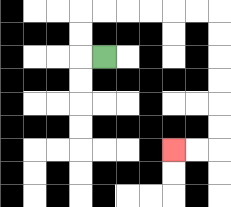{'start': '[4, 2]', 'end': '[7, 6]', 'path_directions': 'L,U,U,R,R,R,R,R,R,D,D,D,D,D,D,L,L', 'path_coordinates': '[[4, 2], [3, 2], [3, 1], [3, 0], [4, 0], [5, 0], [6, 0], [7, 0], [8, 0], [9, 0], [9, 1], [9, 2], [9, 3], [9, 4], [9, 5], [9, 6], [8, 6], [7, 6]]'}